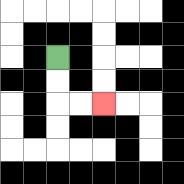{'start': '[2, 2]', 'end': '[4, 4]', 'path_directions': 'D,D,R,R', 'path_coordinates': '[[2, 2], [2, 3], [2, 4], [3, 4], [4, 4]]'}